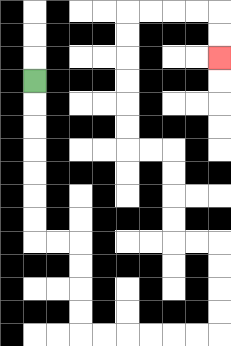{'start': '[1, 3]', 'end': '[9, 2]', 'path_directions': 'D,D,D,D,D,D,D,R,R,D,D,D,D,R,R,R,R,R,R,U,U,U,U,L,L,U,U,U,U,L,L,U,U,U,U,U,U,R,R,R,R,D,D', 'path_coordinates': '[[1, 3], [1, 4], [1, 5], [1, 6], [1, 7], [1, 8], [1, 9], [1, 10], [2, 10], [3, 10], [3, 11], [3, 12], [3, 13], [3, 14], [4, 14], [5, 14], [6, 14], [7, 14], [8, 14], [9, 14], [9, 13], [9, 12], [9, 11], [9, 10], [8, 10], [7, 10], [7, 9], [7, 8], [7, 7], [7, 6], [6, 6], [5, 6], [5, 5], [5, 4], [5, 3], [5, 2], [5, 1], [5, 0], [6, 0], [7, 0], [8, 0], [9, 0], [9, 1], [9, 2]]'}